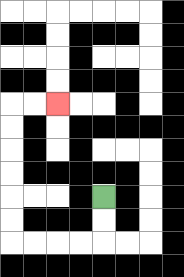{'start': '[4, 8]', 'end': '[2, 4]', 'path_directions': 'D,D,L,L,L,L,U,U,U,U,U,U,R,R', 'path_coordinates': '[[4, 8], [4, 9], [4, 10], [3, 10], [2, 10], [1, 10], [0, 10], [0, 9], [0, 8], [0, 7], [0, 6], [0, 5], [0, 4], [1, 4], [2, 4]]'}